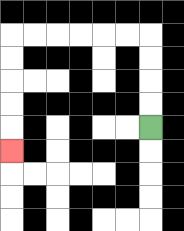{'start': '[6, 5]', 'end': '[0, 6]', 'path_directions': 'U,U,U,U,L,L,L,L,L,L,D,D,D,D,D', 'path_coordinates': '[[6, 5], [6, 4], [6, 3], [6, 2], [6, 1], [5, 1], [4, 1], [3, 1], [2, 1], [1, 1], [0, 1], [0, 2], [0, 3], [0, 4], [0, 5], [0, 6]]'}